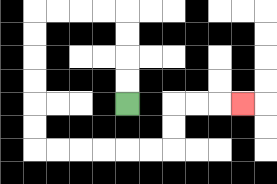{'start': '[5, 4]', 'end': '[10, 4]', 'path_directions': 'U,U,U,U,L,L,L,L,D,D,D,D,D,D,R,R,R,R,R,R,U,U,R,R,R', 'path_coordinates': '[[5, 4], [5, 3], [5, 2], [5, 1], [5, 0], [4, 0], [3, 0], [2, 0], [1, 0], [1, 1], [1, 2], [1, 3], [1, 4], [1, 5], [1, 6], [2, 6], [3, 6], [4, 6], [5, 6], [6, 6], [7, 6], [7, 5], [7, 4], [8, 4], [9, 4], [10, 4]]'}